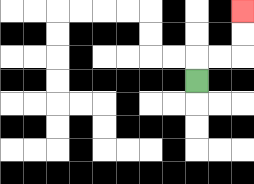{'start': '[8, 3]', 'end': '[10, 0]', 'path_directions': 'U,R,R,U,U', 'path_coordinates': '[[8, 3], [8, 2], [9, 2], [10, 2], [10, 1], [10, 0]]'}